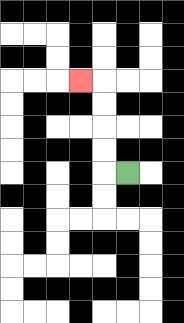{'start': '[5, 7]', 'end': '[3, 3]', 'path_directions': 'L,U,U,U,U,L', 'path_coordinates': '[[5, 7], [4, 7], [4, 6], [4, 5], [4, 4], [4, 3], [3, 3]]'}